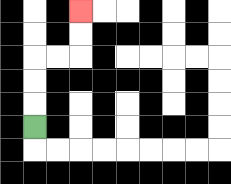{'start': '[1, 5]', 'end': '[3, 0]', 'path_directions': 'U,U,U,R,R,U,U', 'path_coordinates': '[[1, 5], [1, 4], [1, 3], [1, 2], [2, 2], [3, 2], [3, 1], [3, 0]]'}